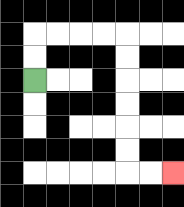{'start': '[1, 3]', 'end': '[7, 7]', 'path_directions': 'U,U,R,R,R,R,D,D,D,D,D,D,R,R', 'path_coordinates': '[[1, 3], [1, 2], [1, 1], [2, 1], [3, 1], [4, 1], [5, 1], [5, 2], [5, 3], [5, 4], [5, 5], [5, 6], [5, 7], [6, 7], [7, 7]]'}